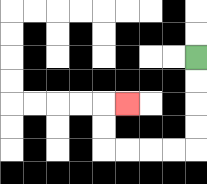{'start': '[8, 2]', 'end': '[5, 4]', 'path_directions': 'D,D,D,D,L,L,L,L,U,U,R', 'path_coordinates': '[[8, 2], [8, 3], [8, 4], [8, 5], [8, 6], [7, 6], [6, 6], [5, 6], [4, 6], [4, 5], [4, 4], [5, 4]]'}